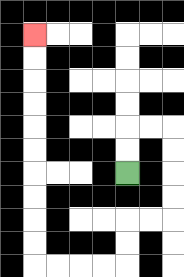{'start': '[5, 7]', 'end': '[1, 1]', 'path_directions': 'U,U,R,R,D,D,D,D,L,L,D,D,L,L,L,L,U,U,U,U,U,U,U,U,U,U', 'path_coordinates': '[[5, 7], [5, 6], [5, 5], [6, 5], [7, 5], [7, 6], [7, 7], [7, 8], [7, 9], [6, 9], [5, 9], [5, 10], [5, 11], [4, 11], [3, 11], [2, 11], [1, 11], [1, 10], [1, 9], [1, 8], [1, 7], [1, 6], [1, 5], [1, 4], [1, 3], [1, 2], [1, 1]]'}